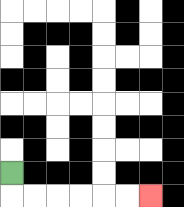{'start': '[0, 7]', 'end': '[6, 8]', 'path_directions': 'D,R,R,R,R,R,R', 'path_coordinates': '[[0, 7], [0, 8], [1, 8], [2, 8], [3, 8], [4, 8], [5, 8], [6, 8]]'}